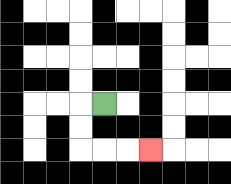{'start': '[4, 4]', 'end': '[6, 6]', 'path_directions': 'L,D,D,R,R,R', 'path_coordinates': '[[4, 4], [3, 4], [3, 5], [3, 6], [4, 6], [5, 6], [6, 6]]'}